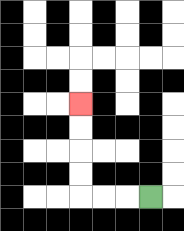{'start': '[6, 8]', 'end': '[3, 4]', 'path_directions': 'L,L,L,U,U,U,U', 'path_coordinates': '[[6, 8], [5, 8], [4, 8], [3, 8], [3, 7], [3, 6], [3, 5], [3, 4]]'}